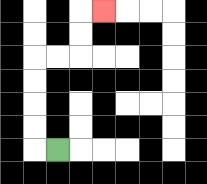{'start': '[2, 6]', 'end': '[4, 0]', 'path_directions': 'L,U,U,U,U,R,R,U,U,R', 'path_coordinates': '[[2, 6], [1, 6], [1, 5], [1, 4], [1, 3], [1, 2], [2, 2], [3, 2], [3, 1], [3, 0], [4, 0]]'}